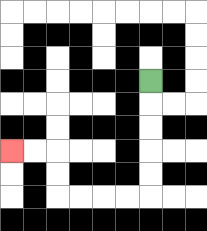{'start': '[6, 3]', 'end': '[0, 6]', 'path_directions': 'D,D,D,D,D,L,L,L,L,U,U,L,L', 'path_coordinates': '[[6, 3], [6, 4], [6, 5], [6, 6], [6, 7], [6, 8], [5, 8], [4, 8], [3, 8], [2, 8], [2, 7], [2, 6], [1, 6], [0, 6]]'}